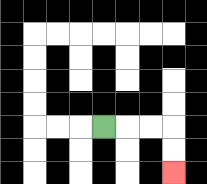{'start': '[4, 5]', 'end': '[7, 7]', 'path_directions': 'R,R,R,D,D', 'path_coordinates': '[[4, 5], [5, 5], [6, 5], [7, 5], [7, 6], [7, 7]]'}